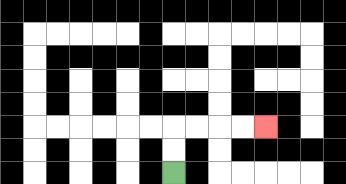{'start': '[7, 7]', 'end': '[11, 5]', 'path_directions': 'U,U,R,R,R,R', 'path_coordinates': '[[7, 7], [7, 6], [7, 5], [8, 5], [9, 5], [10, 5], [11, 5]]'}